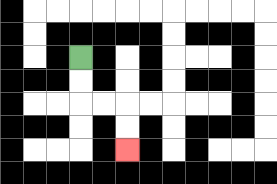{'start': '[3, 2]', 'end': '[5, 6]', 'path_directions': 'D,D,R,R,D,D', 'path_coordinates': '[[3, 2], [3, 3], [3, 4], [4, 4], [5, 4], [5, 5], [5, 6]]'}